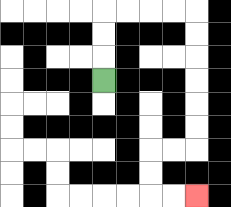{'start': '[4, 3]', 'end': '[8, 8]', 'path_directions': 'U,U,U,R,R,R,R,D,D,D,D,D,D,L,L,D,D,R,R', 'path_coordinates': '[[4, 3], [4, 2], [4, 1], [4, 0], [5, 0], [6, 0], [7, 0], [8, 0], [8, 1], [8, 2], [8, 3], [8, 4], [8, 5], [8, 6], [7, 6], [6, 6], [6, 7], [6, 8], [7, 8], [8, 8]]'}